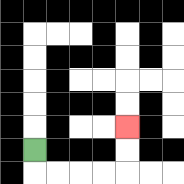{'start': '[1, 6]', 'end': '[5, 5]', 'path_directions': 'D,R,R,R,R,U,U', 'path_coordinates': '[[1, 6], [1, 7], [2, 7], [3, 7], [4, 7], [5, 7], [5, 6], [5, 5]]'}